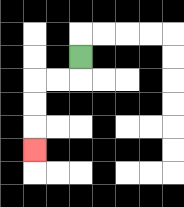{'start': '[3, 2]', 'end': '[1, 6]', 'path_directions': 'D,L,L,D,D,D', 'path_coordinates': '[[3, 2], [3, 3], [2, 3], [1, 3], [1, 4], [1, 5], [1, 6]]'}